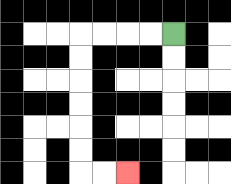{'start': '[7, 1]', 'end': '[5, 7]', 'path_directions': 'L,L,L,L,D,D,D,D,D,D,R,R', 'path_coordinates': '[[7, 1], [6, 1], [5, 1], [4, 1], [3, 1], [3, 2], [3, 3], [3, 4], [3, 5], [3, 6], [3, 7], [4, 7], [5, 7]]'}